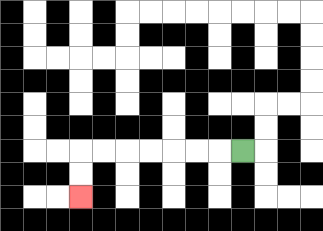{'start': '[10, 6]', 'end': '[3, 8]', 'path_directions': 'L,L,L,L,L,L,L,D,D', 'path_coordinates': '[[10, 6], [9, 6], [8, 6], [7, 6], [6, 6], [5, 6], [4, 6], [3, 6], [3, 7], [3, 8]]'}